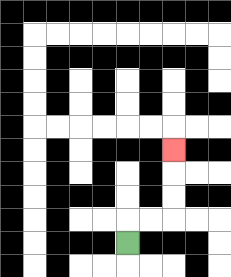{'start': '[5, 10]', 'end': '[7, 6]', 'path_directions': 'U,R,R,U,U,U', 'path_coordinates': '[[5, 10], [5, 9], [6, 9], [7, 9], [7, 8], [7, 7], [7, 6]]'}